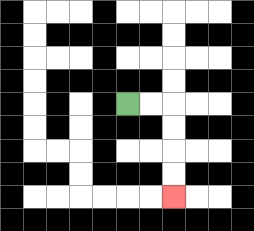{'start': '[5, 4]', 'end': '[7, 8]', 'path_directions': 'R,R,D,D,D,D', 'path_coordinates': '[[5, 4], [6, 4], [7, 4], [7, 5], [7, 6], [7, 7], [7, 8]]'}